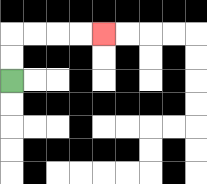{'start': '[0, 3]', 'end': '[4, 1]', 'path_directions': 'U,U,R,R,R,R', 'path_coordinates': '[[0, 3], [0, 2], [0, 1], [1, 1], [2, 1], [3, 1], [4, 1]]'}